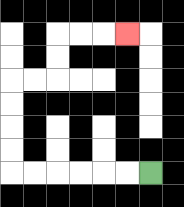{'start': '[6, 7]', 'end': '[5, 1]', 'path_directions': 'L,L,L,L,L,L,U,U,U,U,R,R,U,U,R,R,R', 'path_coordinates': '[[6, 7], [5, 7], [4, 7], [3, 7], [2, 7], [1, 7], [0, 7], [0, 6], [0, 5], [0, 4], [0, 3], [1, 3], [2, 3], [2, 2], [2, 1], [3, 1], [4, 1], [5, 1]]'}